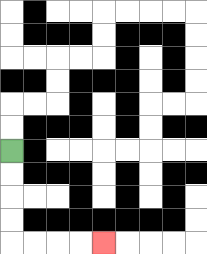{'start': '[0, 6]', 'end': '[4, 10]', 'path_directions': 'D,D,D,D,R,R,R,R', 'path_coordinates': '[[0, 6], [0, 7], [0, 8], [0, 9], [0, 10], [1, 10], [2, 10], [3, 10], [4, 10]]'}